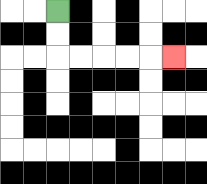{'start': '[2, 0]', 'end': '[7, 2]', 'path_directions': 'D,D,R,R,R,R,R', 'path_coordinates': '[[2, 0], [2, 1], [2, 2], [3, 2], [4, 2], [5, 2], [6, 2], [7, 2]]'}